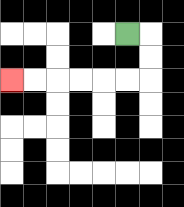{'start': '[5, 1]', 'end': '[0, 3]', 'path_directions': 'R,D,D,L,L,L,L,L,L', 'path_coordinates': '[[5, 1], [6, 1], [6, 2], [6, 3], [5, 3], [4, 3], [3, 3], [2, 3], [1, 3], [0, 3]]'}